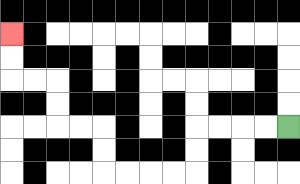{'start': '[12, 5]', 'end': '[0, 1]', 'path_directions': 'L,L,L,L,D,D,L,L,L,L,U,U,L,L,U,U,L,L,U,U', 'path_coordinates': '[[12, 5], [11, 5], [10, 5], [9, 5], [8, 5], [8, 6], [8, 7], [7, 7], [6, 7], [5, 7], [4, 7], [4, 6], [4, 5], [3, 5], [2, 5], [2, 4], [2, 3], [1, 3], [0, 3], [0, 2], [0, 1]]'}